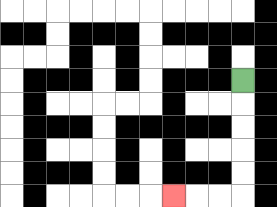{'start': '[10, 3]', 'end': '[7, 8]', 'path_directions': 'D,D,D,D,D,L,L,L', 'path_coordinates': '[[10, 3], [10, 4], [10, 5], [10, 6], [10, 7], [10, 8], [9, 8], [8, 8], [7, 8]]'}